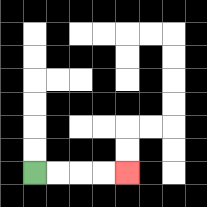{'start': '[1, 7]', 'end': '[5, 7]', 'path_directions': 'R,R,R,R', 'path_coordinates': '[[1, 7], [2, 7], [3, 7], [4, 7], [5, 7]]'}